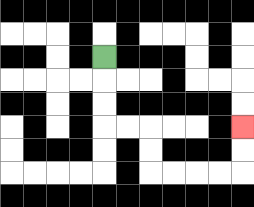{'start': '[4, 2]', 'end': '[10, 5]', 'path_directions': 'D,D,D,R,R,D,D,R,R,R,R,U,U', 'path_coordinates': '[[4, 2], [4, 3], [4, 4], [4, 5], [5, 5], [6, 5], [6, 6], [6, 7], [7, 7], [8, 7], [9, 7], [10, 7], [10, 6], [10, 5]]'}